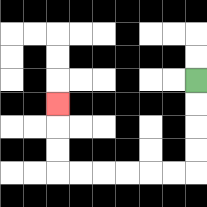{'start': '[8, 3]', 'end': '[2, 4]', 'path_directions': 'D,D,D,D,L,L,L,L,L,L,U,U,U', 'path_coordinates': '[[8, 3], [8, 4], [8, 5], [8, 6], [8, 7], [7, 7], [6, 7], [5, 7], [4, 7], [3, 7], [2, 7], [2, 6], [2, 5], [2, 4]]'}